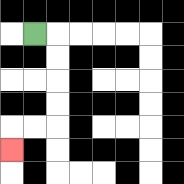{'start': '[1, 1]', 'end': '[0, 6]', 'path_directions': 'R,D,D,D,D,L,L,D', 'path_coordinates': '[[1, 1], [2, 1], [2, 2], [2, 3], [2, 4], [2, 5], [1, 5], [0, 5], [0, 6]]'}